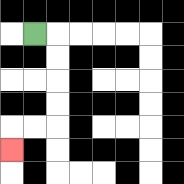{'start': '[1, 1]', 'end': '[0, 6]', 'path_directions': 'R,D,D,D,D,L,L,D', 'path_coordinates': '[[1, 1], [2, 1], [2, 2], [2, 3], [2, 4], [2, 5], [1, 5], [0, 5], [0, 6]]'}